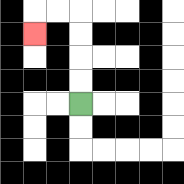{'start': '[3, 4]', 'end': '[1, 1]', 'path_directions': 'U,U,U,U,L,L,D', 'path_coordinates': '[[3, 4], [3, 3], [3, 2], [3, 1], [3, 0], [2, 0], [1, 0], [1, 1]]'}